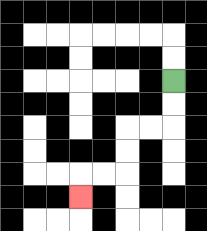{'start': '[7, 3]', 'end': '[3, 8]', 'path_directions': 'D,D,L,L,D,D,L,L,D', 'path_coordinates': '[[7, 3], [7, 4], [7, 5], [6, 5], [5, 5], [5, 6], [5, 7], [4, 7], [3, 7], [3, 8]]'}